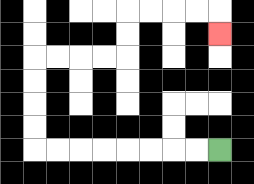{'start': '[9, 6]', 'end': '[9, 1]', 'path_directions': 'L,L,L,L,L,L,L,L,U,U,U,U,R,R,R,R,U,U,R,R,R,R,D', 'path_coordinates': '[[9, 6], [8, 6], [7, 6], [6, 6], [5, 6], [4, 6], [3, 6], [2, 6], [1, 6], [1, 5], [1, 4], [1, 3], [1, 2], [2, 2], [3, 2], [4, 2], [5, 2], [5, 1], [5, 0], [6, 0], [7, 0], [8, 0], [9, 0], [9, 1]]'}